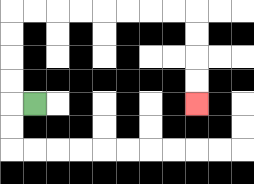{'start': '[1, 4]', 'end': '[8, 4]', 'path_directions': 'L,U,U,U,U,R,R,R,R,R,R,R,R,D,D,D,D', 'path_coordinates': '[[1, 4], [0, 4], [0, 3], [0, 2], [0, 1], [0, 0], [1, 0], [2, 0], [3, 0], [4, 0], [5, 0], [6, 0], [7, 0], [8, 0], [8, 1], [8, 2], [8, 3], [8, 4]]'}